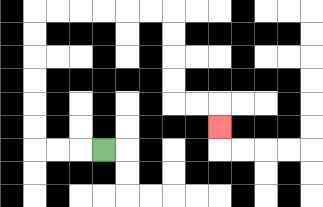{'start': '[4, 6]', 'end': '[9, 5]', 'path_directions': 'L,L,L,U,U,U,U,U,U,R,R,R,R,R,R,D,D,D,D,R,R,D', 'path_coordinates': '[[4, 6], [3, 6], [2, 6], [1, 6], [1, 5], [1, 4], [1, 3], [1, 2], [1, 1], [1, 0], [2, 0], [3, 0], [4, 0], [5, 0], [6, 0], [7, 0], [7, 1], [7, 2], [7, 3], [7, 4], [8, 4], [9, 4], [9, 5]]'}